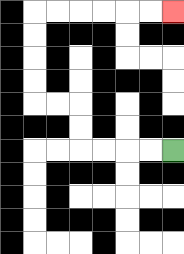{'start': '[7, 6]', 'end': '[7, 0]', 'path_directions': 'L,L,L,L,U,U,L,L,U,U,U,U,R,R,R,R,R,R', 'path_coordinates': '[[7, 6], [6, 6], [5, 6], [4, 6], [3, 6], [3, 5], [3, 4], [2, 4], [1, 4], [1, 3], [1, 2], [1, 1], [1, 0], [2, 0], [3, 0], [4, 0], [5, 0], [6, 0], [7, 0]]'}